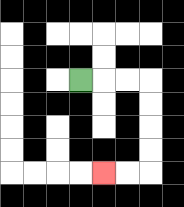{'start': '[3, 3]', 'end': '[4, 7]', 'path_directions': 'R,R,R,D,D,D,D,L,L', 'path_coordinates': '[[3, 3], [4, 3], [5, 3], [6, 3], [6, 4], [6, 5], [6, 6], [6, 7], [5, 7], [4, 7]]'}